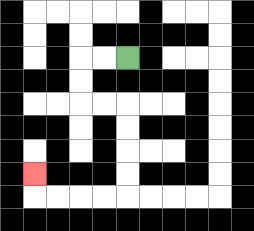{'start': '[5, 2]', 'end': '[1, 7]', 'path_directions': 'L,L,D,D,R,R,D,D,D,D,L,L,L,L,U', 'path_coordinates': '[[5, 2], [4, 2], [3, 2], [3, 3], [3, 4], [4, 4], [5, 4], [5, 5], [5, 6], [5, 7], [5, 8], [4, 8], [3, 8], [2, 8], [1, 8], [1, 7]]'}